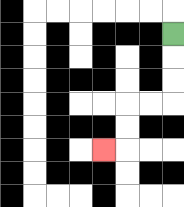{'start': '[7, 1]', 'end': '[4, 6]', 'path_directions': 'D,D,D,L,L,D,D,L', 'path_coordinates': '[[7, 1], [7, 2], [7, 3], [7, 4], [6, 4], [5, 4], [5, 5], [5, 6], [4, 6]]'}